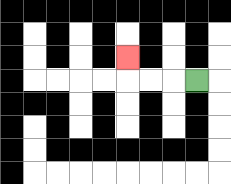{'start': '[8, 3]', 'end': '[5, 2]', 'path_directions': 'L,L,L,U', 'path_coordinates': '[[8, 3], [7, 3], [6, 3], [5, 3], [5, 2]]'}